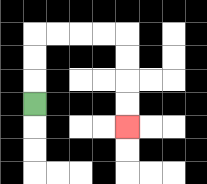{'start': '[1, 4]', 'end': '[5, 5]', 'path_directions': 'U,U,U,R,R,R,R,D,D,D,D', 'path_coordinates': '[[1, 4], [1, 3], [1, 2], [1, 1], [2, 1], [3, 1], [4, 1], [5, 1], [5, 2], [5, 3], [5, 4], [5, 5]]'}